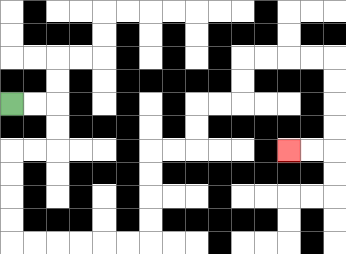{'start': '[0, 4]', 'end': '[12, 6]', 'path_directions': 'R,R,D,D,L,L,D,D,D,D,R,R,R,R,R,R,U,U,U,U,R,R,U,U,R,R,U,U,R,R,R,R,D,D,D,D,L,L', 'path_coordinates': '[[0, 4], [1, 4], [2, 4], [2, 5], [2, 6], [1, 6], [0, 6], [0, 7], [0, 8], [0, 9], [0, 10], [1, 10], [2, 10], [3, 10], [4, 10], [5, 10], [6, 10], [6, 9], [6, 8], [6, 7], [6, 6], [7, 6], [8, 6], [8, 5], [8, 4], [9, 4], [10, 4], [10, 3], [10, 2], [11, 2], [12, 2], [13, 2], [14, 2], [14, 3], [14, 4], [14, 5], [14, 6], [13, 6], [12, 6]]'}